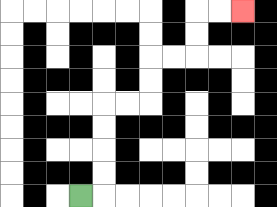{'start': '[3, 8]', 'end': '[10, 0]', 'path_directions': 'R,U,U,U,U,R,R,U,U,R,R,U,U,R,R', 'path_coordinates': '[[3, 8], [4, 8], [4, 7], [4, 6], [4, 5], [4, 4], [5, 4], [6, 4], [6, 3], [6, 2], [7, 2], [8, 2], [8, 1], [8, 0], [9, 0], [10, 0]]'}